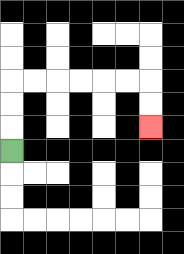{'start': '[0, 6]', 'end': '[6, 5]', 'path_directions': 'U,U,U,R,R,R,R,R,R,D,D', 'path_coordinates': '[[0, 6], [0, 5], [0, 4], [0, 3], [1, 3], [2, 3], [3, 3], [4, 3], [5, 3], [6, 3], [6, 4], [6, 5]]'}